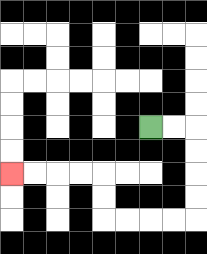{'start': '[6, 5]', 'end': '[0, 7]', 'path_directions': 'R,R,D,D,D,D,L,L,L,L,U,U,L,L,L,L', 'path_coordinates': '[[6, 5], [7, 5], [8, 5], [8, 6], [8, 7], [8, 8], [8, 9], [7, 9], [6, 9], [5, 9], [4, 9], [4, 8], [4, 7], [3, 7], [2, 7], [1, 7], [0, 7]]'}